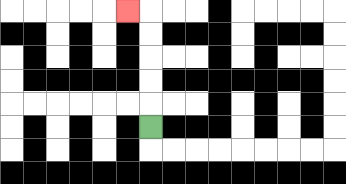{'start': '[6, 5]', 'end': '[5, 0]', 'path_directions': 'U,U,U,U,U,L', 'path_coordinates': '[[6, 5], [6, 4], [6, 3], [6, 2], [6, 1], [6, 0], [5, 0]]'}